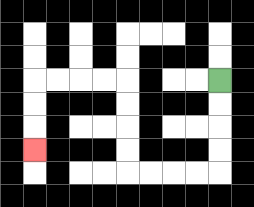{'start': '[9, 3]', 'end': '[1, 6]', 'path_directions': 'D,D,D,D,L,L,L,L,U,U,U,U,L,L,L,L,D,D,D', 'path_coordinates': '[[9, 3], [9, 4], [9, 5], [9, 6], [9, 7], [8, 7], [7, 7], [6, 7], [5, 7], [5, 6], [5, 5], [5, 4], [5, 3], [4, 3], [3, 3], [2, 3], [1, 3], [1, 4], [1, 5], [1, 6]]'}